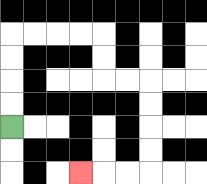{'start': '[0, 5]', 'end': '[3, 7]', 'path_directions': 'U,U,U,U,R,R,R,R,D,D,R,R,D,D,D,D,L,L,L', 'path_coordinates': '[[0, 5], [0, 4], [0, 3], [0, 2], [0, 1], [1, 1], [2, 1], [3, 1], [4, 1], [4, 2], [4, 3], [5, 3], [6, 3], [6, 4], [6, 5], [6, 6], [6, 7], [5, 7], [4, 7], [3, 7]]'}